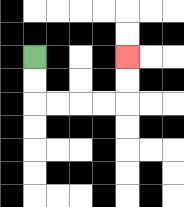{'start': '[1, 2]', 'end': '[5, 2]', 'path_directions': 'D,D,R,R,R,R,U,U', 'path_coordinates': '[[1, 2], [1, 3], [1, 4], [2, 4], [3, 4], [4, 4], [5, 4], [5, 3], [5, 2]]'}